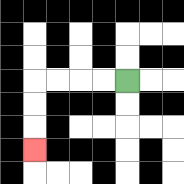{'start': '[5, 3]', 'end': '[1, 6]', 'path_directions': 'L,L,L,L,D,D,D', 'path_coordinates': '[[5, 3], [4, 3], [3, 3], [2, 3], [1, 3], [1, 4], [1, 5], [1, 6]]'}